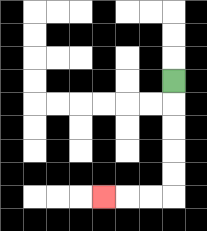{'start': '[7, 3]', 'end': '[4, 8]', 'path_directions': 'D,D,D,D,D,L,L,L', 'path_coordinates': '[[7, 3], [7, 4], [7, 5], [7, 6], [7, 7], [7, 8], [6, 8], [5, 8], [4, 8]]'}